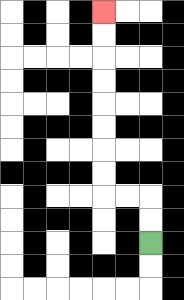{'start': '[6, 10]', 'end': '[4, 0]', 'path_directions': 'U,U,L,L,U,U,U,U,U,U,U,U', 'path_coordinates': '[[6, 10], [6, 9], [6, 8], [5, 8], [4, 8], [4, 7], [4, 6], [4, 5], [4, 4], [4, 3], [4, 2], [4, 1], [4, 0]]'}